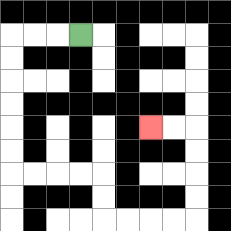{'start': '[3, 1]', 'end': '[6, 5]', 'path_directions': 'L,L,L,D,D,D,D,D,D,R,R,R,R,D,D,R,R,R,R,U,U,U,U,L,L', 'path_coordinates': '[[3, 1], [2, 1], [1, 1], [0, 1], [0, 2], [0, 3], [0, 4], [0, 5], [0, 6], [0, 7], [1, 7], [2, 7], [3, 7], [4, 7], [4, 8], [4, 9], [5, 9], [6, 9], [7, 9], [8, 9], [8, 8], [8, 7], [8, 6], [8, 5], [7, 5], [6, 5]]'}